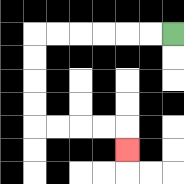{'start': '[7, 1]', 'end': '[5, 6]', 'path_directions': 'L,L,L,L,L,L,D,D,D,D,R,R,R,R,D', 'path_coordinates': '[[7, 1], [6, 1], [5, 1], [4, 1], [3, 1], [2, 1], [1, 1], [1, 2], [1, 3], [1, 4], [1, 5], [2, 5], [3, 5], [4, 5], [5, 5], [5, 6]]'}